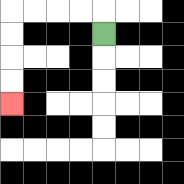{'start': '[4, 1]', 'end': '[0, 4]', 'path_directions': 'U,L,L,L,L,D,D,D,D', 'path_coordinates': '[[4, 1], [4, 0], [3, 0], [2, 0], [1, 0], [0, 0], [0, 1], [0, 2], [0, 3], [0, 4]]'}